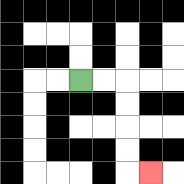{'start': '[3, 3]', 'end': '[6, 7]', 'path_directions': 'R,R,D,D,D,D,R', 'path_coordinates': '[[3, 3], [4, 3], [5, 3], [5, 4], [5, 5], [5, 6], [5, 7], [6, 7]]'}